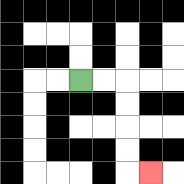{'start': '[3, 3]', 'end': '[6, 7]', 'path_directions': 'R,R,D,D,D,D,R', 'path_coordinates': '[[3, 3], [4, 3], [5, 3], [5, 4], [5, 5], [5, 6], [5, 7], [6, 7]]'}